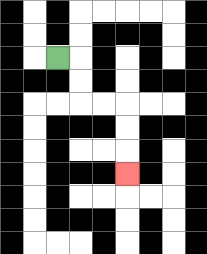{'start': '[2, 2]', 'end': '[5, 7]', 'path_directions': 'R,D,D,R,R,D,D,D', 'path_coordinates': '[[2, 2], [3, 2], [3, 3], [3, 4], [4, 4], [5, 4], [5, 5], [5, 6], [5, 7]]'}